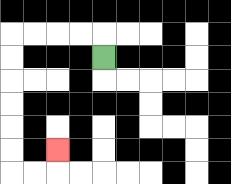{'start': '[4, 2]', 'end': '[2, 6]', 'path_directions': 'U,L,L,L,L,D,D,D,D,D,D,R,R,U', 'path_coordinates': '[[4, 2], [4, 1], [3, 1], [2, 1], [1, 1], [0, 1], [0, 2], [0, 3], [0, 4], [0, 5], [0, 6], [0, 7], [1, 7], [2, 7], [2, 6]]'}